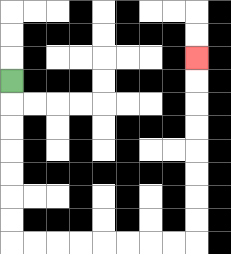{'start': '[0, 3]', 'end': '[8, 2]', 'path_directions': 'D,D,D,D,D,D,D,R,R,R,R,R,R,R,R,U,U,U,U,U,U,U,U', 'path_coordinates': '[[0, 3], [0, 4], [0, 5], [0, 6], [0, 7], [0, 8], [0, 9], [0, 10], [1, 10], [2, 10], [3, 10], [4, 10], [5, 10], [6, 10], [7, 10], [8, 10], [8, 9], [8, 8], [8, 7], [8, 6], [8, 5], [8, 4], [8, 3], [8, 2]]'}